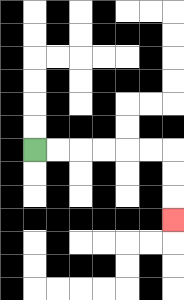{'start': '[1, 6]', 'end': '[7, 9]', 'path_directions': 'R,R,R,R,R,R,D,D,D', 'path_coordinates': '[[1, 6], [2, 6], [3, 6], [4, 6], [5, 6], [6, 6], [7, 6], [7, 7], [7, 8], [7, 9]]'}